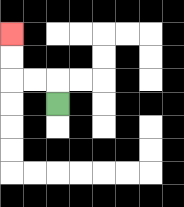{'start': '[2, 4]', 'end': '[0, 1]', 'path_directions': 'U,L,L,U,U', 'path_coordinates': '[[2, 4], [2, 3], [1, 3], [0, 3], [0, 2], [0, 1]]'}